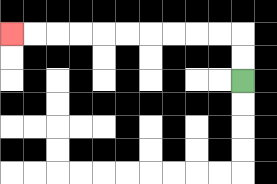{'start': '[10, 3]', 'end': '[0, 1]', 'path_directions': 'U,U,L,L,L,L,L,L,L,L,L,L', 'path_coordinates': '[[10, 3], [10, 2], [10, 1], [9, 1], [8, 1], [7, 1], [6, 1], [5, 1], [4, 1], [3, 1], [2, 1], [1, 1], [0, 1]]'}